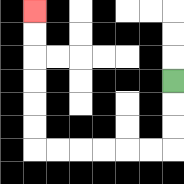{'start': '[7, 3]', 'end': '[1, 0]', 'path_directions': 'D,D,D,L,L,L,L,L,L,U,U,U,U,U,U', 'path_coordinates': '[[7, 3], [7, 4], [7, 5], [7, 6], [6, 6], [5, 6], [4, 6], [3, 6], [2, 6], [1, 6], [1, 5], [1, 4], [1, 3], [1, 2], [1, 1], [1, 0]]'}